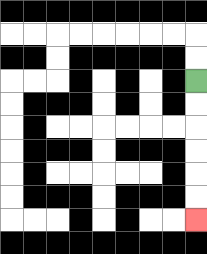{'start': '[8, 3]', 'end': '[8, 9]', 'path_directions': 'D,D,D,D,D,D', 'path_coordinates': '[[8, 3], [8, 4], [8, 5], [8, 6], [8, 7], [8, 8], [8, 9]]'}